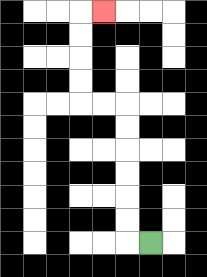{'start': '[6, 10]', 'end': '[4, 0]', 'path_directions': 'L,U,U,U,U,U,U,L,L,U,U,U,U,R', 'path_coordinates': '[[6, 10], [5, 10], [5, 9], [5, 8], [5, 7], [5, 6], [5, 5], [5, 4], [4, 4], [3, 4], [3, 3], [3, 2], [3, 1], [3, 0], [4, 0]]'}